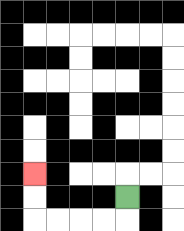{'start': '[5, 8]', 'end': '[1, 7]', 'path_directions': 'D,L,L,L,L,U,U', 'path_coordinates': '[[5, 8], [5, 9], [4, 9], [3, 9], [2, 9], [1, 9], [1, 8], [1, 7]]'}